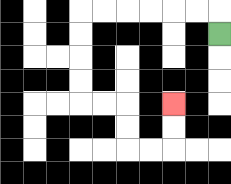{'start': '[9, 1]', 'end': '[7, 4]', 'path_directions': 'U,L,L,L,L,L,L,D,D,D,D,R,R,D,D,R,R,U,U', 'path_coordinates': '[[9, 1], [9, 0], [8, 0], [7, 0], [6, 0], [5, 0], [4, 0], [3, 0], [3, 1], [3, 2], [3, 3], [3, 4], [4, 4], [5, 4], [5, 5], [5, 6], [6, 6], [7, 6], [7, 5], [7, 4]]'}